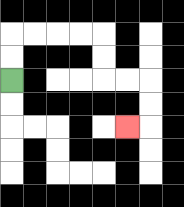{'start': '[0, 3]', 'end': '[5, 5]', 'path_directions': 'U,U,R,R,R,R,D,D,R,R,D,D,L', 'path_coordinates': '[[0, 3], [0, 2], [0, 1], [1, 1], [2, 1], [3, 1], [4, 1], [4, 2], [4, 3], [5, 3], [6, 3], [6, 4], [6, 5], [5, 5]]'}